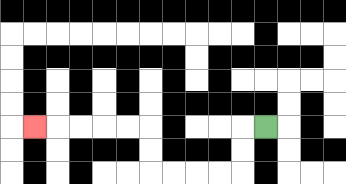{'start': '[11, 5]', 'end': '[1, 5]', 'path_directions': 'L,D,D,L,L,L,L,U,U,L,L,L,L,L', 'path_coordinates': '[[11, 5], [10, 5], [10, 6], [10, 7], [9, 7], [8, 7], [7, 7], [6, 7], [6, 6], [6, 5], [5, 5], [4, 5], [3, 5], [2, 5], [1, 5]]'}